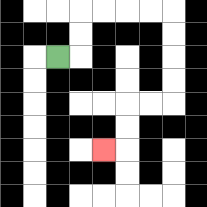{'start': '[2, 2]', 'end': '[4, 6]', 'path_directions': 'R,U,U,R,R,R,R,D,D,D,D,L,L,D,D,L', 'path_coordinates': '[[2, 2], [3, 2], [3, 1], [3, 0], [4, 0], [5, 0], [6, 0], [7, 0], [7, 1], [7, 2], [7, 3], [7, 4], [6, 4], [5, 4], [5, 5], [5, 6], [4, 6]]'}